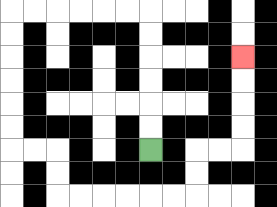{'start': '[6, 6]', 'end': '[10, 2]', 'path_directions': 'U,U,U,U,U,U,L,L,L,L,L,L,D,D,D,D,D,D,R,R,D,D,R,R,R,R,R,R,U,U,R,R,U,U,U,U', 'path_coordinates': '[[6, 6], [6, 5], [6, 4], [6, 3], [6, 2], [6, 1], [6, 0], [5, 0], [4, 0], [3, 0], [2, 0], [1, 0], [0, 0], [0, 1], [0, 2], [0, 3], [0, 4], [0, 5], [0, 6], [1, 6], [2, 6], [2, 7], [2, 8], [3, 8], [4, 8], [5, 8], [6, 8], [7, 8], [8, 8], [8, 7], [8, 6], [9, 6], [10, 6], [10, 5], [10, 4], [10, 3], [10, 2]]'}